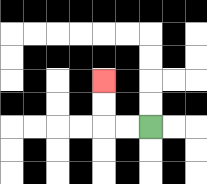{'start': '[6, 5]', 'end': '[4, 3]', 'path_directions': 'L,L,U,U', 'path_coordinates': '[[6, 5], [5, 5], [4, 5], [4, 4], [4, 3]]'}